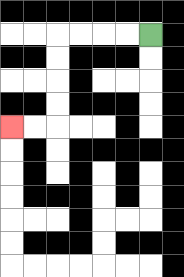{'start': '[6, 1]', 'end': '[0, 5]', 'path_directions': 'L,L,L,L,D,D,D,D,L,L', 'path_coordinates': '[[6, 1], [5, 1], [4, 1], [3, 1], [2, 1], [2, 2], [2, 3], [2, 4], [2, 5], [1, 5], [0, 5]]'}